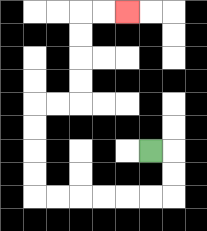{'start': '[6, 6]', 'end': '[5, 0]', 'path_directions': 'R,D,D,L,L,L,L,L,L,U,U,U,U,R,R,U,U,U,U,R,R', 'path_coordinates': '[[6, 6], [7, 6], [7, 7], [7, 8], [6, 8], [5, 8], [4, 8], [3, 8], [2, 8], [1, 8], [1, 7], [1, 6], [1, 5], [1, 4], [2, 4], [3, 4], [3, 3], [3, 2], [3, 1], [3, 0], [4, 0], [5, 0]]'}